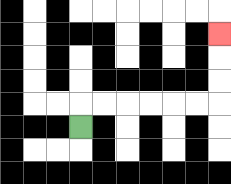{'start': '[3, 5]', 'end': '[9, 1]', 'path_directions': 'U,R,R,R,R,R,R,U,U,U', 'path_coordinates': '[[3, 5], [3, 4], [4, 4], [5, 4], [6, 4], [7, 4], [8, 4], [9, 4], [9, 3], [9, 2], [9, 1]]'}